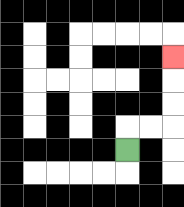{'start': '[5, 6]', 'end': '[7, 2]', 'path_directions': 'U,R,R,U,U,U', 'path_coordinates': '[[5, 6], [5, 5], [6, 5], [7, 5], [7, 4], [7, 3], [7, 2]]'}